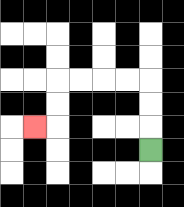{'start': '[6, 6]', 'end': '[1, 5]', 'path_directions': 'U,U,U,L,L,L,L,D,D,L', 'path_coordinates': '[[6, 6], [6, 5], [6, 4], [6, 3], [5, 3], [4, 3], [3, 3], [2, 3], [2, 4], [2, 5], [1, 5]]'}